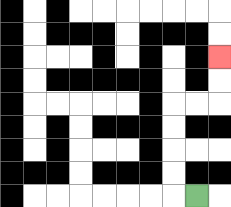{'start': '[8, 8]', 'end': '[9, 2]', 'path_directions': 'L,U,U,U,U,R,R,U,U', 'path_coordinates': '[[8, 8], [7, 8], [7, 7], [7, 6], [7, 5], [7, 4], [8, 4], [9, 4], [9, 3], [9, 2]]'}